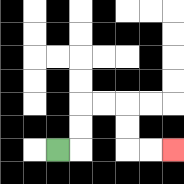{'start': '[2, 6]', 'end': '[7, 6]', 'path_directions': 'R,U,U,R,R,D,D,R,R', 'path_coordinates': '[[2, 6], [3, 6], [3, 5], [3, 4], [4, 4], [5, 4], [5, 5], [5, 6], [6, 6], [7, 6]]'}